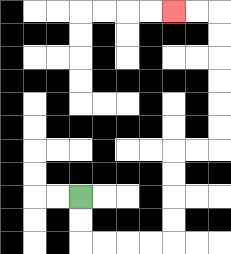{'start': '[3, 8]', 'end': '[7, 0]', 'path_directions': 'D,D,R,R,R,R,U,U,U,U,R,R,U,U,U,U,U,U,L,L', 'path_coordinates': '[[3, 8], [3, 9], [3, 10], [4, 10], [5, 10], [6, 10], [7, 10], [7, 9], [7, 8], [7, 7], [7, 6], [8, 6], [9, 6], [9, 5], [9, 4], [9, 3], [9, 2], [9, 1], [9, 0], [8, 0], [7, 0]]'}